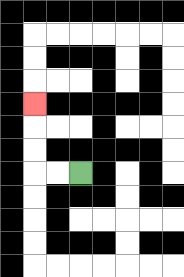{'start': '[3, 7]', 'end': '[1, 4]', 'path_directions': 'L,L,U,U,U', 'path_coordinates': '[[3, 7], [2, 7], [1, 7], [1, 6], [1, 5], [1, 4]]'}